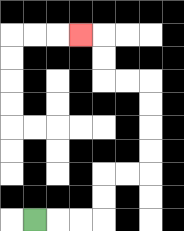{'start': '[1, 9]', 'end': '[3, 1]', 'path_directions': 'R,R,R,U,U,R,R,U,U,U,U,L,L,U,U,L', 'path_coordinates': '[[1, 9], [2, 9], [3, 9], [4, 9], [4, 8], [4, 7], [5, 7], [6, 7], [6, 6], [6, 5], [6, 4], [6, 3], [5, 3], [4, 3], [4, 2], [4, 1], [3, 1]]'}